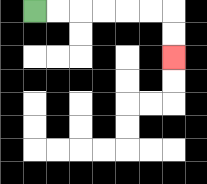{'start': '[1, 0]', 'end': '[7, 2]', 'path_directions': 'R,R,R,R,R,R,D,D', 'path_coordinates': '[[1, 0], [2, 0], [3, 0], [4, 0], [5, 0], [6, 0], [7, 0], [7, 1], [7, 2]]'}